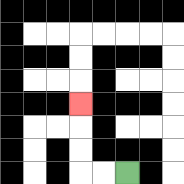{'start': '[5, 7]', 'end': '[3, 4]', 'path_directions': 'L,L,U,U,U', 'path_coordinates': '[[5, 7], [4, 7], [3, 7], [3, 6], [3, 5], [3, 4]]'}